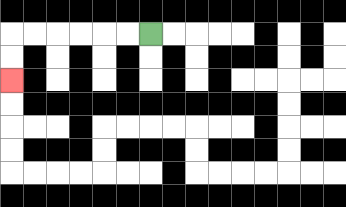{'start': '[6, 1]', 'end': '[0, 3]', 'path_directions': 'L,L,L,L,L,L,D,D', 'path_coordinates': '[[6, 1], [5, 1], [4, 1], [3, 1], [2, 1], [1, 1], [0, 1], [0, 2], [0, 3]]'}